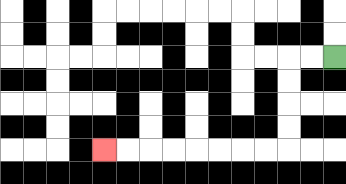{'start': '[14, 2]', 'end': '[4, 6]', 'path_directions': 'L,L,D,D,D,D,L,L,L,L,L,L,L,L', 'path_coordinates': '[[14, 2], [13, 2], [12, 2], [12, 3], [12, 4], [12, 5], [12, 6], [11, 6], [10, 6], [9, 6], [8, 6], [7, 6], [6, 6], [5, 6], [4, 6]]'}